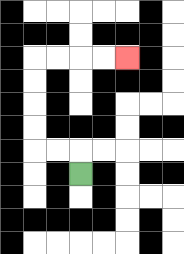{'start': '[3, 7]', 'end': '[5, 2]', 'path_directions': 'U,L,L,U,U,U,U,R,R,R,R', 'path_coordinates': '[[3, 7], [3, 6], [2, 6], [1, 6], [1, 5], [1, 4], [1, 3], [1, 2], [2, 2], [3, 2], [4, 2], [5, 2]]'}